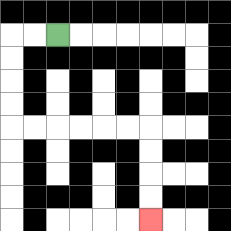{'start': '[2, 1]', 'end': '[6, 9]', 'path_directions': 'L,L,D,D,D,D,R,R,R,R,R,R,D,D,D,D', 'path_coordinates': '[[2, 1], [1, 1], [0, 1], [0, 2], [0, 3], [0, 4], [0, 5], [1, 5], [2, 5], [3, 5], [4, 5], [5, 5], [6, 5], [6, 6], [6, 7], [6, 8], [6, 9]]'}